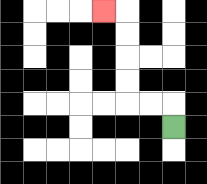{'start': '[7, 5]', 'end': '[4, 0]', 'path_directions': 'U,L,L,U,U,U,U,L', 'path_coordinates': '[[7, 5], [7, 4], [6, 4], [5, 4], [5, 3], [5, 2], [5, 1], [5, 0], [4, 0]]'}